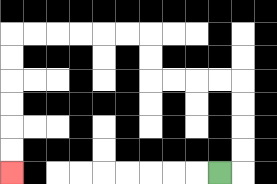{'start': '[9, 7]', 'end': '[0, 7]', 'path_directions': 'R,U,U,U,U,L,L,L,L,U,U,L,L,L,L,L,L,D,D,D,D,D,D', 'path_coordinates': '[[9, 7], [10, 7], [10, 6], [10, 5], [10, 4], [10, 3], [9, 3], [8, 3], [7, 3], [6, 3], [6, 2], [6, 1], [5, 1], [4, 1], [3, 1], [2, 1], [1, 1], [0, 1], [0, 2], [0, 3], [0, 4], [0, 5], [0, 6], [0, 7]]'}